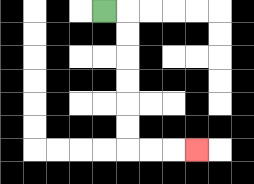{'start': '[4, 0]', 'end': '[8, 6]', 'path_directions': 'R,D,D,D,D,D,D,R,R,R', 'path_coordinates': '[[4, 0], [5, 0], [5, 1], [5, 2], [5, 3], [5, 4], [5, 5], [5, 6], [6, 6], [7, 6], [8, 6]]'}